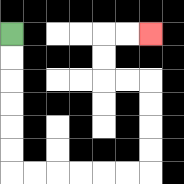{'start': '[0, 1]', 'end': '[6, 1]', 'path_directions': 'D,D,D,D,D,D,R,R,R,R,R,R,U,U,U,U,L,L,U,U,R,R', 'path_coordinates': '[[0, 1], [0, 2], [0, 3], [0, 4], [0, 5], [0, 6], [0, 7], [1, 7], [2, 7], [3, 7], [4, 7], [5, 7], [6, 7], [6, 6], [6, 5], [6, 4], [6, 3], [5, 3], [4, 3], [4, 2], [4, 1], [5, 1], [6, 1]]'}